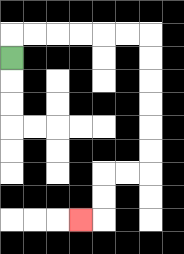{'start': '[0, 2]', 'end': '[3, 9]', 'path_directions': 'U,R,R,R,R,R,R,D,D,D,D,D,D,L,L,D,D,L', 'path_coordinates': '[[0, 2], [0, 1], [1, 1], [2, 1], [3, 1], [4, 1], [5, 1], [6, 1], [6, 2], [6, 3], [6, 4], [6, 5], [6, 6], [6, 7], [5, 7], [4, 7], [4, 8], [4, 9], [3, 9]]'}